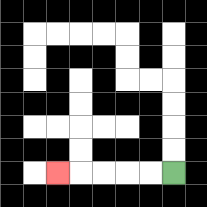{'start': '[7, 7]', 'end': '[2, 7]', 'path_directions': 'L,L,L,L,L', 'path_coordinates': '[[7, 7], [6, 7], [5, 7], [4, 7], [3, 7], [2, 7]]'}